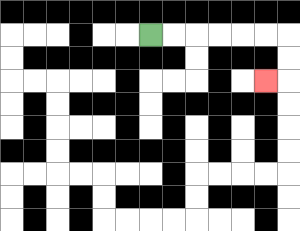{'start': '[6, 1]', 'end': '[11, 3]', 'path_directions': 'R,R,R,R,R,R,D,D,L', 'path_coordinates': '[[6, 1], [7, 1], [8, 1], [9, 1], [10, 1], [11, 1], [12, 1], [12, 2], [12, 3], [11, 3]]'}